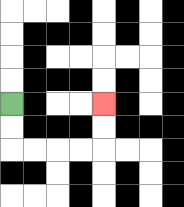{'start': '[0, 4]', 'end': '[4, 4]', 'path_directions': 'D,D,R,R,R,R,U,U', 'path_coordinates': '[[0, 4], [0, 5], [0, 6], [1, 6], [2, 6], [3, 6], [4, 6], [4, 5], [4, 4]]'}